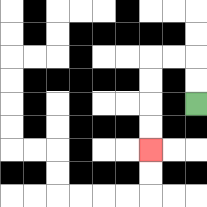{'start': '[8, 4]', 'end': '[6, 6]', 'path_directions': 'U,U,L,L,D,D,D,D', 'path_coordinates': '[[8, 4], [8, 3], [8, 2], [7, 2], [6, 2], [6, 3], [6, 4], [6, 5], [6, 6]]'}